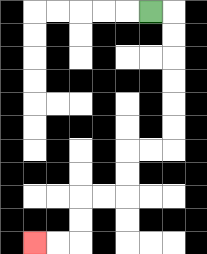{'start': '[6, 0]', 'end': '[1, 10]', 'path_directions': 'R,D,D,D,D,D,D,L,L,D,D,L,L,D,D,L,L', 'path_coordinates': '[[6, 0], [7, 0], [7, 1], [7, 2], [7, 3], [7, 4], [7, 5], [7, 6], [6, 6], [5, 6], [5, 7], [5, 8], [4, 8], [3, 8], [3, 9], [3, 10], [2, 10], [1, 10]]'}